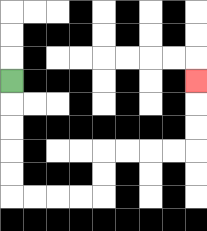{'start': '[0, 3]', 'end': '[8, 3]', 'path_directions': 'D,D,D,D,D,R,R,R,R,U,U,R,R,R,R,U,U,U', 'path_coordinates': '[[0, 3], [0, 4], [0, 5], [0, 6], [0, 7], [0, 8], [1, 8], [2, 8], [3, 8], [4, 8], [4, 7], [4, 6], [5, 6], [6, 6], [7, 6], [8, 6], [8, 5], [8, 4], [8, 3]]'}